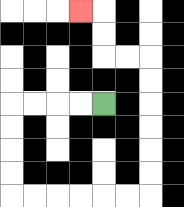{'start': '[4, 4]', 'end': '[3, 0]', 'path_directions': 'L,L,L,L,D,D,D,D,R,R,R,R,R,R,U,U,U,U,U,U,L,L,U,U,L', 'path_coordinates': '[[4, 4], [3, 4], [2, 4], [1, 4], [0, 4], [0, 5], [0, 6], [0, 7], [0, 8], [1, 8], [2, 8], [3, 8], [4, 8], [5, 8], [6, 8], [6, 7], [6, 6], [6, 5], [6, 4], [6, 3], [6, 2], [5, 2], [4, 2], [4, 1], [4, 0], [3, 0]]'}